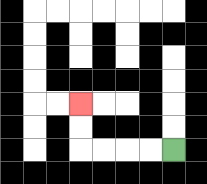{'start': '[7, 6]', 'end': '[3, 4]', 'path_directions': 'L,L,L,L,U,U', 'path_coordinates': '[[7, 6], [6, 6], [5, 6], [4, 6], [3, 6], [3, 5], [3, 4]]'}